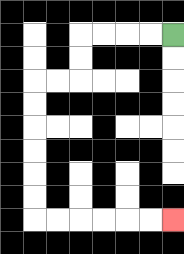{'start': '[7, 1]', 'end': '[7, 9]', 'path_directions': 'L,L,L,L,D,D,L,L,D,D,D,D,D,D,R,R,R,R,R,R', 'path_coordinates': '[[7, 1], [6, 1], [5, 1], [4, 1], [3, 1], [3, 2], [3, 3], [2, 3], [1, 3], [1, 4], [1, 5], [1, 6], [1, 7], [1, 8], [1, 9], [2, 9], [3, 9], [4, 9], [5, 9], [6, 9], [7, 9]]'}